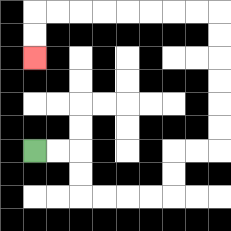{'start': '[1, 6]', 'end': '[1, 2]', 'path_directions': 'R,R,D,D,R,R,R,R,U,U,R,R,U,U,U,U,U,U,L,L,L,L,L,L,L,L,D,D', 'path_coordinates': '[[1, 6], [2, 6], [3, 6], [3, 7], [3, 8], [4, 8], [5, 8], [6, 8], [7, 8], [7, 7], [7, 6], [8, 6], [9, 6], [9, 5], [9, 4], [9, 3], [9, 2], [9, 1], [9, 0], [8, 0], [7, 0], [6, 0], [5, 0], [4, 0], [3, 0], [2, 0], [1, 0], [1, 1], [1, 2]]'}